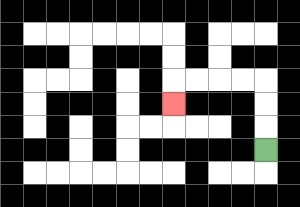{'start': '[11, 6]', 'end': '[7, 4]', 'path_directions': 'U,U,U,L,L,L,L,D', 'path_coordinates': '[[11, 6], [11, 5], [11, 4], [11, 3], [10, 3], [9, 3], [8, 3], [7, 3], [7, 4]]'}